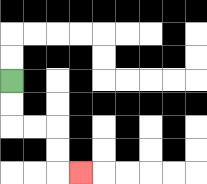{'start': '[0, 3]', 'end': '[3, 7]', 'path_directions': 'D,D,R,R,D,D,R', 'path_coordinates': '[[0, 3], [0, 4], [0, 5], [1, 5], [2, 5], [2, 6], [2, 7], [3, 7]]'}